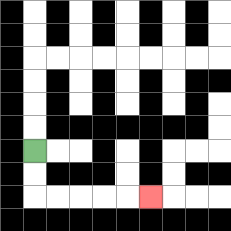{'start': '[1, 6]', 'end': '[6, 8]', 'path_directions': 'D,D,R,R,R,R,R', 'path_coordinates': '[[1, 6], [1, 7], [1, 8], [2, 8], [3, 8], [4, 8], [5, 8], [6, 8]]'}